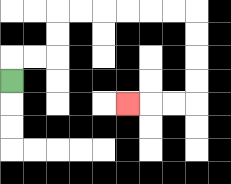{'start': '[0, 3]', 'end': '[5, 4]', 'path_directions': 'U,R,R,U,U,R,R,R,R,R,R,D,D,D,D,L,L,L', 'path_coordinates': '[[0, 3], [0, 2], [1, 2], [2, 2], [2, 1], [2, 0], [3, 0], [4, 0], [5, 0], [6, 0], [7, 0], [8, 0], [8, 1], [8, 2], [8, 3], [8, 4], [7, 4], [6, 4], [5, 4]]'}